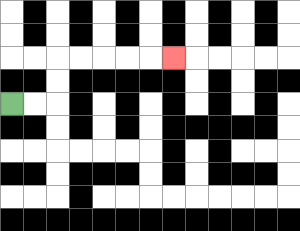{'start': '[0, 4]', 'end': '[7, 2]', 'path_directions': 'R,R,U,U,R,R,R,R,R', 'path_coordinates': '[[0, 4], [1, 4], [2, 4], [2, 3], [2, 2], [3, 2], [4, 2], [5, 2], [6, 2], [7, 2]]'}